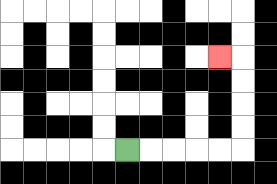{'start': '[5, 6]', 'end': '[9, 2]', 'path_directions': 'R,R,R,R,R,U,U,U,U,L', 'path_coordinates': '[[5, 6], [6, 6], [7, 6], [8, 6], [9, 6], [10, 6], [10, 5], [10, 4], [10, 3], [10, 2], [9, 2]]'}